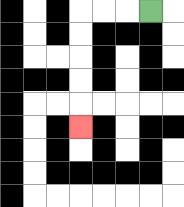{'start': '[6, 0]', 'end': '[3, 5]', 'path_directions': 'L,L,L,D,D,D,D,D', 'path_coordinates': '[[6, 0], [5, 0], [4, 0], [3, 0], [3, 1], [3, 2], [3, 3], [3, 4], [3, 5]]'}